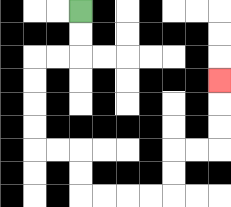{'start': '[3, 0]', 'end': '[9, 3]', 'path_directions': 'D,D,L,L,D,D,D,D,R,R,D,D,R,R,R,R,U,U,R,R,U,U,U', 'path_coordinates': '[[3, 0], [3, 1], [3, 2], [2, 2], [1, 2], [1, 3], [1, 4], [1, 5], [1, 6], [2, 6], [3, 6], [3, 7], [3, 8], [4, 8], [5, 8], [6, 8], [7, 8], [7, 7], [7, 6], [8, 6], [9, 6], [9, 5], [9, 4], [9, 3]]'}